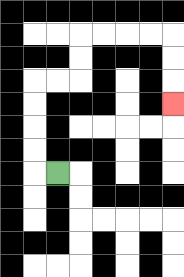{'start': '[2, 7]', 'end': '[7, 4]', 'path_directions': 'L,U,U,U,U,R,R,U,U,R,R,R,R,D,D,D', 'path_coordinates': '[[2, 7], [1, 7], [1, 6], [1, 5], [1, 4], [1, 3], [2, 3], [3, 3], [3, 2], [3, 1], [4, 1], [5, 1], [6, 1], [7, 1], [7, 2], [7, 3], [7, 4]]'}